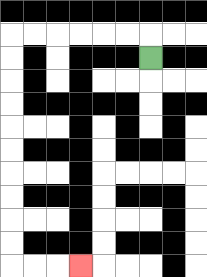{'start': '[6, 2]', 'end': '[3, 11]', 'path_directions': 'U,L,L,L,L,L,L,D,D,D,D,D,D,D,D,D,D,R,R,R', 'path_coordinates': '[[6, 2], [6, 1], [5, 1], [4, 1], [3, 1], [2, 1], [1, 1], [0, 1], [0, 2], [0, 3], [0, 4], [0, 5], [0, 6], [0, 7], [0, 8], [0, 9], [0, 10], [0, 11], [1, 11], [2, 11], [3, 11]]'}